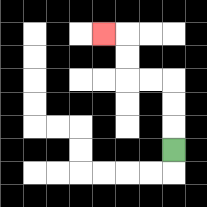{'start': '[7, 6]', 'end': '[4, 1]', 'path_directions': 'U,U,U,L,L,U,U,L', 'path_coordinates': '[[7, 6], [7, 5], [7, 4], [7, 3], [6, 3], [5, 3], [5, 2], [5, 1], [4, 1]]'}